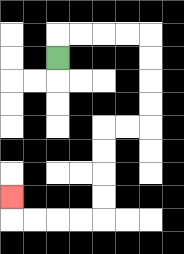{'start': '[2, 2]', 'end': '[0, 8]', 'path_directions': 'U,R,R,R,R,D,D,D,D,L,L,D,D,D,D,L,L,L,L,U', 'path_coordinates': '[[2, 2], [2, 1], [3, 1], [4, 1], [5, 1], [6, 1], [6, 2], [6, 3], [6, 4], [6, 5], [5, 5], [4, 5], [4, 6], [4, 7], [4, 8], [4, 9], [3, 9], [2, 9], [1, 9], [0, 9], [0, 8]]'}